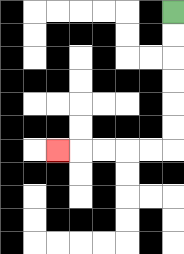{'start': '[7, 0]', 'end': '[2, 6]', 'path_directions': 'D,D,D,D,D,D,L,L,L,L,L', 'path_coordinates': '[[7, 0], [7, 1], [7, 2], [7, 3], [7, 4], [7, 5], [7, 6], [6, 6], [5, 6], [4, 6], [3, 6], [2, 6]]'}